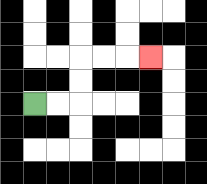{'start': '[1, 4]', 'end': '[6, 2]', 'path_directions': 'R,R,U,U,R,R,R', 'path_coordinates': '[[1, 4], [2, 4], [3, 4], [3, 3], [3, 2], [4, 2], [5, 2], [6, 2]]'}